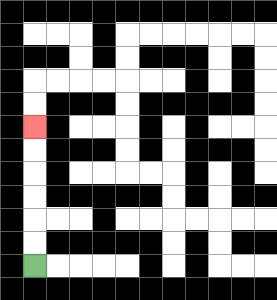{'start': '[1, 11]', 'end': '[1, 5]', 'path_directions': 'U,U,U,U,U,U', 'path_coordinates': '[[1, 11], [1, 10], [1, 9], [1, 8], [1, 7], [1, 6], [1, 5]]'}